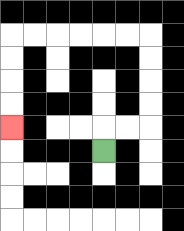{'start': '[4, 6]', 'end': '[0, 5]', 'path_directions': 'U,R,R,U,U,U,U,L,L,L,L,L,L,D,D,D,D', 'path_coordinates': '[[4, 6], [4, 5], [5, 5], [6, 5], [6, 4], [6, 3], [6, 2], [6, 1], [5, 1], [4, 1], [3, 1], [2, 1], [1, 1], [0, 1], [0, 2], [0, 3], [0, 4], [0, 5]]'}